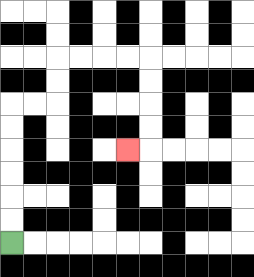{'start': '[0, 10]', 'end': '[5, 6]', 'path_directions': 'U,U,U,U,U,U,R,R,U,U,R,R,R,R,D,D,D,D,L', 'path_coordinates': '[[0, 10], [0, 9], [0, 8], [0, 7], [0, 6], [0, 5], [0, 4], [1, 4], [2, 4], [2, 3], [2, 2], [3, 2], [4, 2], [5, 2], [6, 2], [6, 3], [6, 4], [6, 5], [6, 6], [5, 6]]'}